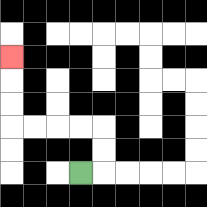{'start': '[3, 7]', 'end': '[0, 2]', 'path_directions': 'R,U,U,L,L,L,L,U,U,U', 'path_coordinates': '[[3, 7], [4, 7], [4, 6], [4, 5], [3, 5], [2, 5], [1, 5], [0, 5], [0, 4], [0, 3], [0, 2]]'}